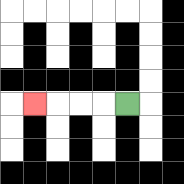{'start': '[5, 4]', 'end': '[1, 4]', 'path_directions': 'L,L,L,L', 'path_coordinates': '[[5, 4], [4, 4], [3, 4], [2, 4], [1, 4]]'}